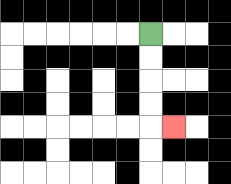{'start': '[6, 1]', 'end': '[7, 5]', 'path_directions': 'D,D,D,D,R', 'path_coordinates': '[[6, 1], [6, 2], [6, 3], [6, 4], [6, 5], [7, 5]]'}